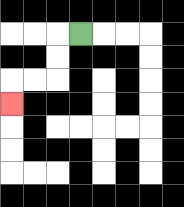{'start': '[3, 1]', 'end': '[0, 4]', 'path_directions': 'L,D,D,L,L,D', 'path_coordinates': '[[3, 1], [2, 1], [2, 2], [2, 3], [1, 3], [0, 3], [0, 4]]'}